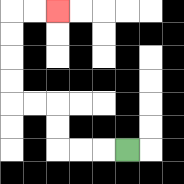{'start': '[5, 6]', 'end': '[2, 0]', 'path_directions': 'L,L,L,U,U,L,L,U,U,U,U,R,R', 'path_coordinates': '[[5, 6], [4, 6], [3, 6], [2, 6], [2, 5], [2, 4], [1, 4], [0, 4], [0, 3], [0, 2], [0, 1], [0, 0], [1, 0], [2, 0]]'}